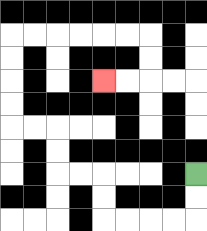{'start': '[8, 7]', 'end': '[4, 3]', 'path_directions': 'D,D,L,L,L,L,U,U,L,L,U,U,L,L,U,U,U,U,R,R,R,R,R,R,D,D,L,L', 'path_coordinates': '[[8, 7], [8, 8], [8, 9], [7, 9], [6, 9], [5, 9], [4, 9], [4, 8], [4, 7], [3, 7], [2, 7], [2, 6], [2, 5], [1, 5], [0, 5], [0, 4], [0, 3], [0, 2], [0, 1], [1, 1], [2, 1], [3, 1], [4, 1], [5, 1], [6, 1], [6, 2], [6, 3], [5, 3], [4, 3]]'}